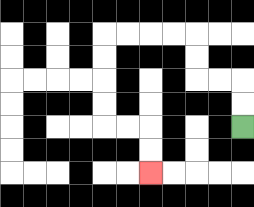{'start': '[10, 5]', 'end': '[6, 7]', 'path_directions': 'U,U,L,L,U,U,L,L,L,L,D,D,D,D,R,R,D,D', 'path_coordinates': '[[10, 5], [10, 4], [10, 3], [9, 3], [8, 3], [8, 2], [8, 1], [7, 1], [6, 1], [5, 1], [4, 1], [4, 2], [4, 3], [4, 4], [4, 5], [5, 5], [6, 5], [6, 6], [6, 7]]'}